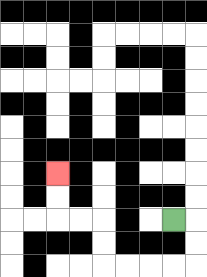{'start': '[7, 9]', 'end': '[2, 7]', 'path_directions': 'R,D,D,L,L,L,L,U,U,L,L,U,U', 'path_coordinates': '[[7, 9], [8, 9], [8, 10], [8, 11], [7, 11], [6, 11], [5, 11], [4, 11], [4, 10], [4, 9], [3, 9], [2, 9], [2, 8], [2, 7]]'}